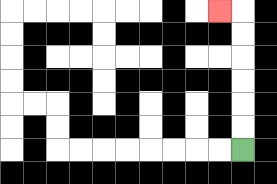{'start': '[10, 6]', 'end': '[9, 0]', 'path_directions': 'U,U,U,U,U,U,L', 'path_coordinates': '[[10, 6], [10, 5], [10, 4], [10, 3], [10, 2], [10, 1], [10, 0], [9, 0]]'}